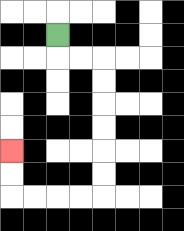{'start': '[2, 1]', 'end': '[0, 6]', 'path_directions': 'D,R,R,D,D,D,D,D,D,L,L,L,L,U,U', 'path_coordinates': '[[2, 1], [2, 2], [3, 2], [4, 2], [4, 3], [4, 4], [4, 5], [4, 6], [4, 7], [4, 8], [3, 8], [2, 8], [1, 8], [0, 8], [0, 7], [0, 6]]'}